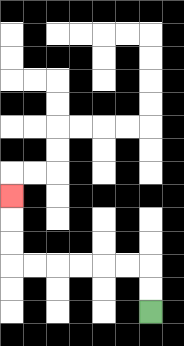{'start': '[6, 13]', 'end': '[0, 8]', 'path_directions': 'U,U,L,L,L,L,L,L,U,U,U', 'path_coordinates': '[[6, 13], [6, 12], [6, 11], [5, 11], [4, 11], [3, 11], [2, 11], [1, 11], [0, 11], [0, 10], [0, 9], [0, 8]]'}